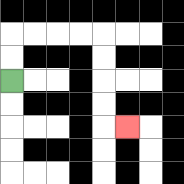{'start': '[0, 3]', 'end': '[5, 5]', 'path_directions': 'U,U,R,R,R,R,D,D,D,D,R', 'path_coordinates': '[[0, 3], [0, 2], [0, 1], [1, 1], [2, 1], [3, 1], [4, 1], [4, 2], [4, 3], [4, 4], [4, 5], [5, 5]]'}